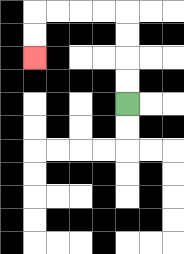{'start': '[5, 4]', 'end': '[1, 2]', 'path_directions': 'U,U,U,U,L,L,L,L,D,D', 'path_coordinates': '[[5, 4], [5, 3], [5, 2], [5, 1], [5, 0], [4, 0], [3, 0], [2, 0], [1, 0], [1, 1], [1, 2]]'}